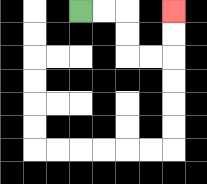{'start': '[3, 0]', 'end': '[7, 0]', 'path_directions': 'R,R,D,D,R,R,U,U', 'path_coordinates': '[[3, 0], [4, 0], [5, 0], [5, 1], [5, 2], [6, 2], [7, 2], [7, 1], [7, 0]]'}